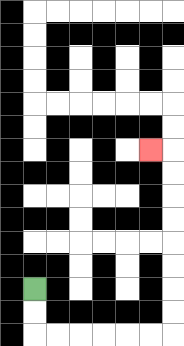{'start': '[1, 12]', 'end': '[6, 6]', 'path_directions': 'D,D,R,R,R,R,R,R,U,U,U,U,U,U,U,U,L', 'path_coordinates': '[[1, 12], [1, 13], [1, 14], [2, 14], [3, 14], [4, 14], [5, 14], [6, 14], [7, 14], [7, 13], [7, 12], [7, 11], [7, 10], [7, 9], [7, 8], [7, 7], [7, 6], [6, 6]]'}